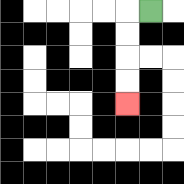{'start': '[6, 0]', 'end': '[5, 4]', 'path_directions': 'L,D,D,D,D', 'path_coordinates': '[[6, 0], [5, 0], [5, 1], [5, 2], [5, 3], [5, 4]]'}